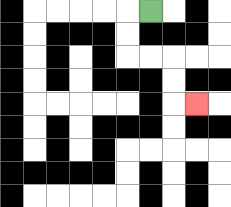{'start': '[6, 0]', 'end': '[8, 4]', 'path_directions': 'L,D,D,R,R,D,D,R', 'path_coordinates': '[[6, 0], [5, 0], [5, 1], [5, 2], [6, 2], [7, 2], [7, 3], [7, 4], [8, 4]]'}